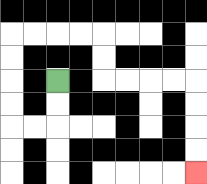{'start': '[2, 3]', 'end': '[8, 7]', 'path_directions': 'D,D,L,L,U,U,U,U,R,R,R,R,D,D,R,R,R,R,D,D,D,D', 'path_coordinates': '[[2, 3], [2, 4], [2, 5], [1, 5], [0, 5], [0, 4], [0, 3], [0, 2], [0, 1], [1, 1], [2, 1], [3, 1], [4, 1], [4, 2], [4, 3], [5, 3], [6, 3], [7, 3], [8, 3], [8, 4], [8, 5], [8, 6], [8, 7]]'}